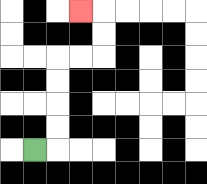{'start': '[1, 6]', 'end': '[3, 0]', 'path_directions': 'R,U,U,U,U,R,R,U,U,L', 'path_coordinates': '[[1, 6], [2, 6], [2, 5], [2, 4], [2, 3], [2, 2], [3, 2], [4, 2], [4, 1], [4, 0], [3, 0]]'}